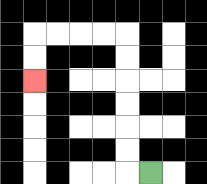{'start': '[6, 7]', 'end': '[1, 3]', 'path_directions': 'L,U,U,U,U,U,U,L,L,L,L,D,D', 'path_coordinates': '[[6, 7], [5, 7], [5, 6], [5, 5], [5, 4], [5, 3], [5, 2], [5, 1], [4, 1], [3, 1], [2, 1], [1, 1], [1, 2], [1, 3]]'}